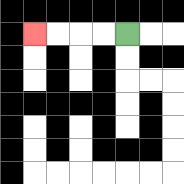{'start': '[5, 1]', 'end': '[1, 1]', 'path_directions': 'L,L,L,L', 'path_coordinates': '[[5, 1], [4, 1], [3, 1], [2, 1], [1, 1]]'}